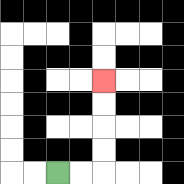{'start': '[2, 7]', 'end': '[4, 3]', 'path_directions': 'R,R,U,U,U,U', 'path_coordinates': '[[2, 7], [3, 7], [4, 7], [4, 6], [4, 5], [4, 4], [4, 3]]'}